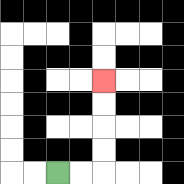{'start': '[2, 7]', 'end': '[4, 3]', 'path_directions': 'R,R,U,U,U,U', 'path_coordinates': '[[2, 7], [3, 7], [4, 7], [4, 6], [4, 5], [4, 4], [4, 3]]'}